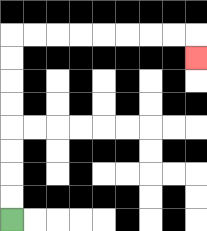{'start': '[0, 9]', 'end': '[8, 2]', 'path_directions': 'U,U,U,U,U,U,U,U,R,R,R,R,R,R,R,R,D', 'path_coordinates': '[[0, 9], [0, 8], [0, 7], [0, 6], [0, 5], [0, 4], [0, 3], [0, 2], [0, 1], [1, 1], [2, 1], [3, 1], [4, 1], [5, 1], [6, 1], [7, 1], [8, 1], [8, 2]]'}